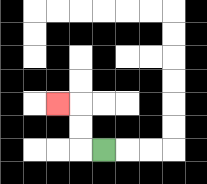{'start': '[4, 6]', 'end': '[2, 4]', 'path_directions': 'L,U,U,L', 'path_coordinates': '[[4, 6], [3, 6], [3, 5], [3, 4], [2, 4]]'}